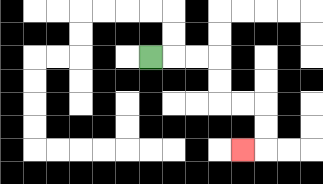{'start': '[6, 2]', 'end': '[10, 6]', 'path_directions': 'R,R,R,D,D,R,R,D,D,L', 'path_coordinates': '[[6, 2], [7, 2], [8, 2], [9, 2], [9, 3], [9, 4], [10, 4], [11, 4], [11, 5], [11, 6], [10, 6]]'}